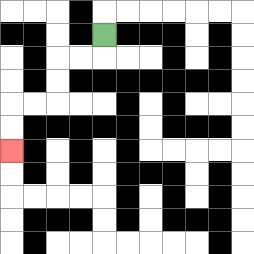{'start': '[4, 1]', 'end': '[0, 6]', 'path_directions': 'D,L,L,D,D,L,L,D,D', 'path_coordinates': '[[4, 1], [4, 2], [3, 2], [2, 2], [2, 3], [2, 4], [1, 4], [0, 4], [0, 5], [0, 6]]'}